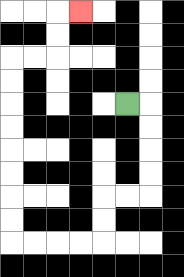{'start': '[5, 4]', 'end': '[3, 0]', 'path_directions': 'R,D,D,D,D,L,L,D,D,L,L,L,L,U,U,U,U,U,U,U,U,R,R,U,U,R', 'path_coordinates': '[[5, 4], [6, 4], [6, 5], [6, 6], [6, 7], [6, 8], [5, 8], [4, 8], [4, 9], [4, 10], [3, 10], [2, 10], [1, 10], [0, 10], [0, 9], [0, 8], [0, 7], [0, 6], [0, 5], [0, 4], [0, 3], [0, 2], [1, 2], [2, 2], [2, 1], [2, 0], [3, 0]]'}